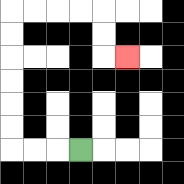{'start': '[3, 6]', 'end': '[5, 2]', 'path_directions': 'L,L,L,U,U,U,U,U,U,R,R,R,R,D,D,R', 'path_coordinates': '[[3, 6], [2, 6], [1, 6], [0, 6], [0, 5], [0, 4], [0, 3], [0, 2], [0, 1], [0, 0], [1, 0], [2, 0], [3, 0], [4, 0], [4, 1], [4, 2], [5, 2]]'}